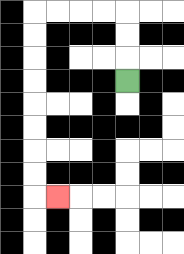{'start': '[5, 3]', 'end': '[2, 8]', 'path_directions': 'U,U,U,L,L,L,L,D,D,D,D,D,D,D,D,R', 'path_coordinates': '[[5, 3], [5, 2], [5, 1], [5, 0], [4, 0], [3, 0], [2, 0], [1, 0], [1, 1], [1, 2], [1, 3], [1, 4], [1, 5], [1, 6], [1, 7], [1, 8], [2, 8]]'}